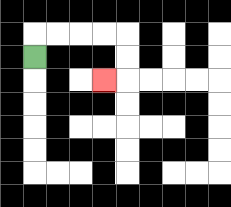{'start': '[1, 2]', 'end': '[4, 3]', 'path_directions': 'U,R,R,R,R,D,D,L', 'path_coordinates': '[[1, 2], [1, 1], [2, 1], [3, 1], [4, 1], [5, 1], [5, 2], [5, 3], [4, 3]]'}